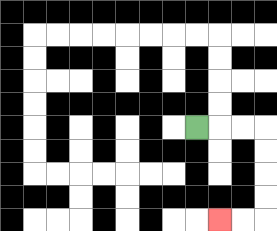{'start': '[8, 5]', 'end': '[9, 9]', 'path_directions': 'R,R,R,D,D,D,D,L,L', 'path_coordinates': '[[8, 5], [9, 5], [10, 5], [11, 5], [11, 6], [11, 7], [11, 8], [11, 9], [10, 9], [9, 9]]'}